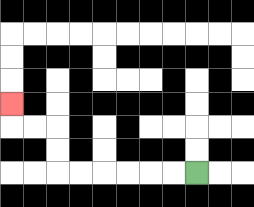{'start': '[8, 7]', 'end': '[0, 4]', 'path_directions': 'L,L,L,L,L,L,U,U,L,L,U', 'path_coordinates': '[[8, 7], [7, 7], [6, 7], [5, 7], [4, 7], [3, 7], [2, 7], [2, 6], [2, 5], [1, 5], [0, 5], [0, 4]]'}